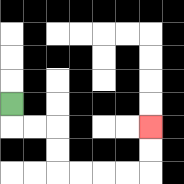{'start': '[0, 4]', 'end': '[6, 5]', 'path_directions': 'D,R,R,D,D,R,R,R,R,U,U', 'path_coordinates': '[[0, 4], [0, 5], [1, 5], [2, 5], [2, 6], [2, 7], [3, 7], [4, 7], [5, 7], [6, 7], [6, 6], [6, 5]]'}